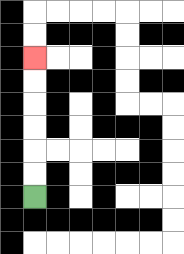{'start': '[1, 8]', 'end': '[1, 2]', 'path_directions': 'U,U,U,U,U,U', 'path_coordinates': '[[1, 8], [1, 7], [1, 6], [1, 5], [1, 4], [1, 3], [1, 2]]'}